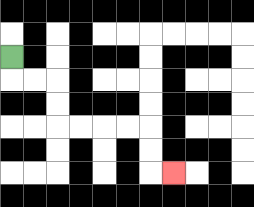{'start': '[0, 2]', 'end': '[7, 7]', 'path_directions': 'D,R,R,D,D,R,R,R,R,D,D,R', 'path_coordinates': '[[0, 2], [0, 3], [1, 3], [2, 3], [2, 4], [2, 5], [3, 5], [4, 5], [5, 5], [6, 5], [6, 6], [6, 7], [7, 7]]'}